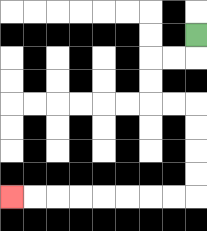{'start': '[8, 1]', 'end': '[0, 8]', 'path_directions': 'D,L,L,D,D,R,R,D,D,D,D,L,L,L,L,L,L,L,L', 'path_coordinates': '[[8, 1], [8, 2], [7, 2], [6, 2], [6, 3], [6, 4], [7, 4], [8, 4], [8, 5], [8, 6], [8, 7], [8, 8], [7, 8], [6, 8], [5, 8], [4, 8], [3, 8], [2, 8], [1, 8], [0, 8]]'}